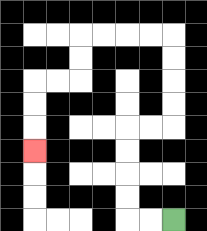{'start': '[7, 9]', 'end': '[1, 6]', 'path_directions': 'L,L,U,U,U,U,R,R,U,U,U,U,L,L,L,L,D,D,L,L,D,D,D', 'path_coordinates': '[[7, 9], [6, 9], [5, 9], [5, 8], [5, 7], [5, 6], [5, 5], [6, 5], [7, 5], [7, 4], [7, 3], [7, 2], [7, 1], [6, 1], [5, 1], [4, 1], [3, 1], [3, 2], [3, 3], [2, 3], [1, 3], [1, 4], [1, 5], [1, 6]]'}